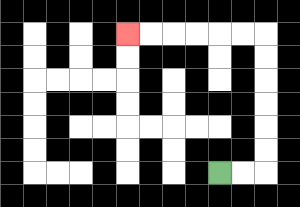{'start': '[9, 7]', 'end': '[5, 1]', 'path_directions': 'R,R,U,U,U,U,U,U,L,L,L,L,L,L', 'path_coordinates': '[[9, 7], [10, 7], [11, 7], [11, 6], [11, 5], [11, 4], [11, 3], [11, 2], [11, 1], [10, 1], [9, 1], [8, 1], [7, 1], [6, 1], [5, 1]]'}